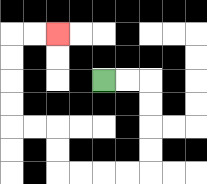{'start': '[4, 3]', 'end': '[2, 1]', 'path_directions': 'R,R,D,D,D,D,L,L,L,L,U,U,L,L,U,U,U,U,R,R', 'path_coordinates': '[[4, 3], [5, 3], [6, 3], [6, 4], [6, 5], [6, 6], [6, 7], [5, 7], [4, 7], [3, 7], [2, 7], [2, 6], [2, 5], [1, 5], [0, 5], [0, 4], [0, 3], [0, 2], [0, 1], [1, 1], [2, 1]]'}